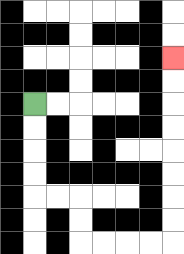{'start': '[1, 4]', 'end': '[7, 2]', 'path_directions': 'D,D,D,D,R,R,D,D,R,R,R,R,U,U,U,U,U,U,U,U', 'path_coordinates': '[[1, 4], [1, 5], [1, 6], [1, 7], [1, 8], [2, 8], [3, 8], [3, 9], [3, 10], [4, 10], [5, 10], [6, 10], [7, 10], [7, 9], [7, 8], [7, 7], [7, 6], [7, 5], [7, 4], [7, 3], [7, 2]]'}